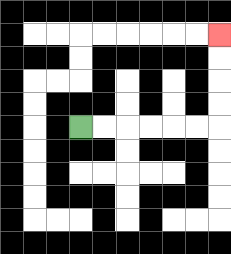{'start': '[3, 5]', 'end': '[9, 1]', 'path_directions': 'R,R,R,R,R,R,U,U,U,U', 'path_coordinates': '[[3, 5], [4, 5], [5, 5], [6, 5], [7, 5], [8, 5], [9, 5], [9, 4], [9, 3], [9, 2], [9, 1]]'}